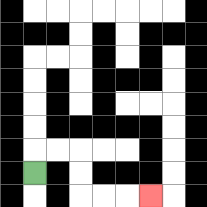{'start': '[1, 7]', 'end': '[6, 8]', 'path_directions': 'U,R,R,D,D,R,R,R', 'path_coordinates': '[[1, 7], [1, 6], [2, 6], [3, 6], [3, 7], [3, 8], [4, 8], [5, 8], [6, 8]]'}